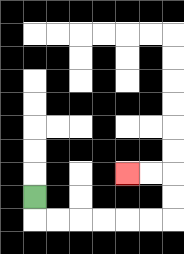{'start': '[1, 8]', 'end': '[5, 7]', 'path_directions': 'D,R,R,R,R,R,R,U,U,L,L', 'path_coordinates': '[[1, 8], [1, 9], [2, 9], [3, 9], [4, 9], [5, 9], [6, 9], [7, 9], [7, 8], [7, 7], [6, 7], [5, 7]]'}